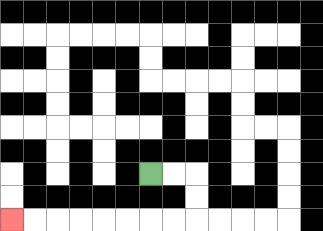{'start': '[6, 7]', 'end': '[0, 9]', 'path_directions': 'R,R,D,D,L,L,L,L,L,L,L,L', 'path_coordinates': '[[6, 7], [7, 7], [8, 7], [8, 8], [8, 9], [7, 9], [6, 9], [5, 9], [4, 9], [3, 9], [2, 9], [1, 9], [0, 9]]'}